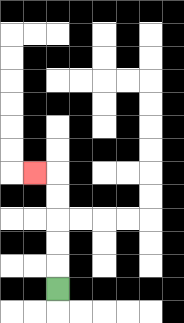{'start': '[2, 12]', 'end': '[1, 7]', 'path_directions': 'U,U,U,U,U,L', 'path_coordinates': '[[2, 12], [2, 11], [2, 10], [2, 9], [2, 8], [2, 7], [1, 7]]'}